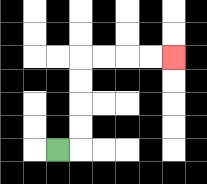{'start': '[2, 6]', 'end': '[7, 2]', 'path_directions': 'R,U,U,U,U,R,R,R,R', 'path_coordinates': '[[2, 6], [3, 6], [3, 5], [3, 4], [3, 3], [3, 2], [4, 2], [5, 2], [6, 2], [7, 2]]'}